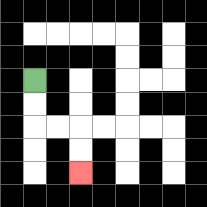{'start': '[1, 3]', 'end': '[3, 7]', 'path_directions': 'D,D,R,R,D,D', 'path_coordinates': '[[1, 3], [1, 4], [1, 5], [2, 5], [3, 5], [3, 6], [3, 7]]'}